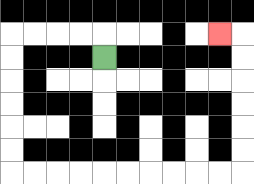{'start': '[4, 2]', 'end': '[9, 1]', 'path_directions': 'U,L,L,L,L,D,D,D,D,D,D,R,R,R,R,R,R,R,R,R,R,U,U,U,U,U,U,L', 'path_coordinates': '[[4, 2], [4, 1], [3, 1], [2, 1], [1, 1], [0, 1], [0, 2], [0, 3], [0, 4], [0, 5], [0, 6], [0, 7], [1, 7], [2, 7], [3, 7], [4, 7], [5, 7], [6, 7], [7, 7], [8, 7], [9, 7], [10, 7], [10, 6], [10, 5], [10, 4], [10, 3], [10, 2], [10, 1], [9, 1]]'}